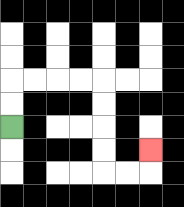{'start': '[0, 5]', 'end': '[6, 6]', 'path_directions': 'U,U,R,R,R,R,D,D,D,D,R,R,U', 'path_coordinates': '[[0, 5], [0, 4], [0, 3], [1, 3], [2, 3], [3, 3], [4, 3], [4, 4], [4, 5], [4, 6], [4, 7], [5, 7], [6, 7], [6, 6]]'}